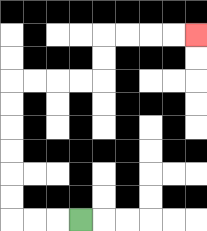{'start': '[3, 9]', 'end': '[8, 1]', 'path_directions': 'L,L,L,U,U,U,U,U,U,R,R,R,R,U,U,R,R,R,R', 'path_coordinates': '[[3, 9], [2, 9], [1, 9], [0, 9], [0, 8], [0, 7], [0, 6], [0, 5], [0, 4], [0, 3], [1, 3], [2, 3], [3, 3], [4, 3], [4, 2], [4, 1], [5, 1], [6, 1], [7, 1], [8, 1]]'}